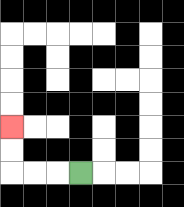{'start': '[3, 7]', 'end': '[0, 5]', 'path_directions': 'L,L,L,U,U', 'path_coordinates': '[[3, 7], [2, 7], [1, 7], [0, 7], [0, 6], [0, 5]]'}